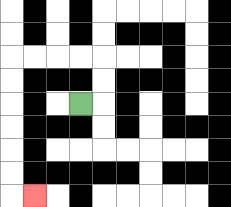{'start': '[3, 4]', 'end': '[1, 8]', 'path_directions': 'R,U,U,L,L,L,L,D,D,D,D,D,D,R', 'path_coordinates': '[[3, 4], [4, 4], [4, 3], [4, 2], [3, 2], [2, 2], [1, 2], [0, 2], [0, 3], [0, 4], [0, 5], [0, 6], [0, 7], [0, 8], [1, 8]]'}